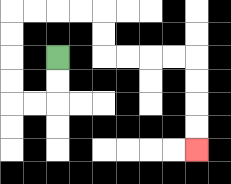{'start': '[2, 2]', 'end': '[8, 6]', 'path_directions': 'D,D,L,L,U,U,U,U,R,R,R,R,D,D,R,R,R,R,D,D,D,D', 'path_coordinates': '[[2, 2], [2, 3], [2, 4], [1, 4], [0, 4], [0, 3], [0, 2], [0, 1], [0, 0], [1, 0], [2, 0], [3, 0], [4, 0], [4, 1], [4, 2], [5, 2], [6, 2], [7, 2], [8, 2], [8, 3], [8, 4], [8, 5], [8, 6]]'}